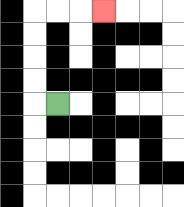{'start': '[2, 4]', 'end': '[4, 0]', 'path_directions': 'L,U,U,U,U,R,R,R', 'path_coordinates': '[[2, 4], [1, 4], [1, 3], [1, 2], [1, 1], [1, 0], [2, 0], [3, 0], [4, 0]]'}